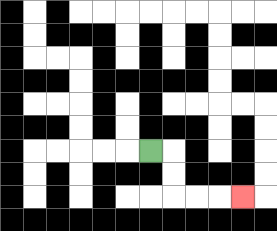{'start': '[6, 6]', 'end': '[10, 8]', 'path_directions': 'R,D,D,R,R,R', 'path_coordinates': '[[6, 6], [7, 6], [7, 7], [7, 8], [8, 8], [9, 8], [10, 8]]'}